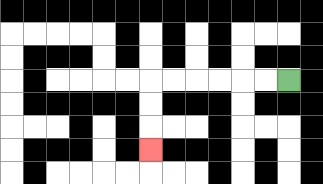{'start': '[12, 3]', 'end': '[6, 6]', 'path_directions': 'L,L,L,L,L,L,D,D,D', 'path_coordinates': '[[12, 3], [11, 3], [10, 3], [9, 3], [8, 3], [7, 3], [6, 3], [6, 4], [6, 5], [6, 6]]'}